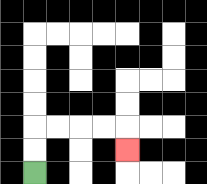{'start': '[1, 7]', 'end': '[5, 6]', 'path_directions': 'U,U,R,R,R,R,D', 'path_coordinates': '[[1, 7], [1, 6], [1, 5], [2, 5], [3, 5], [4, 5], [5, 5], [5, 6]]'}